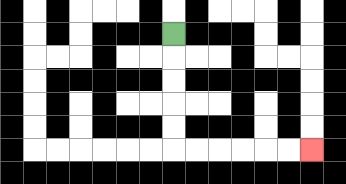{'start': '[7, 1]', 'end': '[13, 6]', 'path_directions': 'D,D,D,D,D,R,R,R,R,R,R', 'path_coordinates': '[[7, 1], [7, 2], [7, 3], [7, 4], [7, 5], [7, 6], [8, 6], [9, 6], [10, 6], [11, 6], [12, 6], [13, 6]]'}